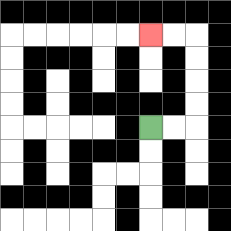{'start': '[6, 5]', 'end': '[6, 1]', 'path_directions': 'R,R,U,U,U,U,L,L', 'path_coordinates': '[[6, 5], [7, 5], [8, 5], [8, 4], [8, 3], [8, 2], [8, 1], [7, 1], [6, 1]]'}